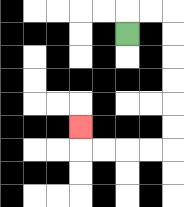{'start': '[5, 1]', 'end': '[3, 5]', 'path_directions': 'U,R,R,D,D,D,D,D,D,L,L,L,L,U', 'path_coordinates': '[[5, 1], [5, 0], [6, 0], [7, 0], [7, 1], [7, 2], [7, 3], [7, 4], [7, 5], [7, 6], [6, 6], [5, 6], [4, 6], [3, 6], [3, 5]]'}